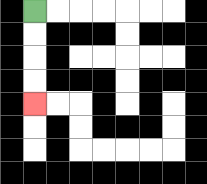{'start': '[1, 0]', 'end': '[1, 4]', 'path_directions': 'D,D,D,D', 'path_coordinates': '[[1, 0], [1, 1], [1, 2], [1, 3], [1, 4]]'}